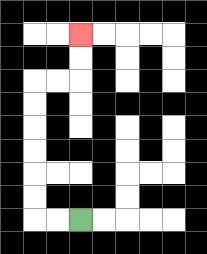{'start': '[3, 9]', 'end': '[3, 1]', 'path_directions': 'L,L,U,U,U,U,U,U,R,R,U,U', 'path_coordinates': '[[3, 9], [2, 9], [1, 9], [1, 8], [1, 7], [1, 6], [1, 5], [1, 4], [1, 3], [2, 3], [3, 3], [3, 2], [3, 1]]'}